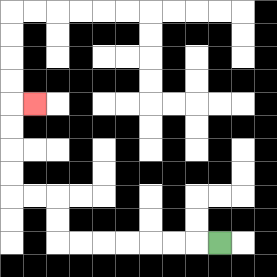{'start': '[9, 10]', 'end': '[1, 4]', 'path_directions': 'L,L,L,L,L,L,L,U,U,L,L,U,U,U,U,R', 'path_coordinates': '[[9, 10], [8, 10], [7, 10], [6, 10], [5, 10], [4, 10], [3, 10], [2, 10], [2, 9], [2, 8], [1, 8], [0, 8], [0, 7], [0, 6], [0, 5], [0, 4], [1, 4]]'}